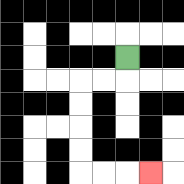{'start': '[5, 2]', 'end': '[6, 7]', 'path_directions': 'D,L,L,D,D,D,D,R,R,R', 'path_coordinates': '[[5, 2], [5, 3], [4, 3], [3, 3], [3, 4], [3, 5], [3, 6], [3, 7], [4, 7], [5, 7], [6, 7]]'}